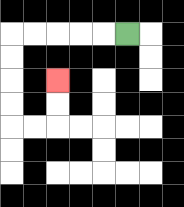{'start': '[5, 1]', 'end': '[2, 3]', 'path_directions': 'L,L,L,L,L,D,D,D,D,R,R,U,U', 'path_coordinates': '[[5, 1], [4, 1], [3, 1], [2, 1], [1, 1], [0, 1], [0, 2], [0, 3], [0, 4], [0, 5], [1, 5], [2, 5], [2, 4], [2, 3]]'}